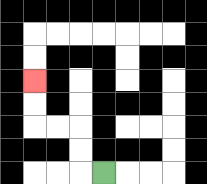{'start': '[4, 7]', 'end': '[1, 3]', 'path_directions': 'L,U,U,L,L,U,U', 'path_coordinates': '[[4, 7], [3, 7], [3, 6], [3, 5], [2, 5], [1, 5], [1, 4], [1, 3]]'}